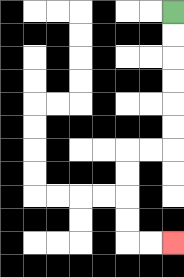{'start': '[7, 0]', 'end': '[7, 10]', 'path_directions': 'D,D,D,D,D,D,L,L,D,D,D,D,R,R', 'path_coordinates': '[[7, 0], [7, 1], [7, 2], [7, 3], [7, 4], [7, 5], [7, 6], [6, 6], [5, 6], [5, 7], [5, 8], [5, 9], [5, 10], [6, 10], [7, 10]]'}